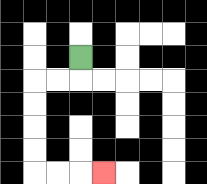{'start': '[3, 2]', 'end': '[4, 7]', 'path_directions': 'D,L,L,D,D,D,D,R,R,R', 'path_coordinates': '[[3, 2], [3, 3], [2, 3], [1, 3], [1, 4], [1, 5], [1, 6], [1, 7], [2, 7], [3, 7], [4, 7]]'}